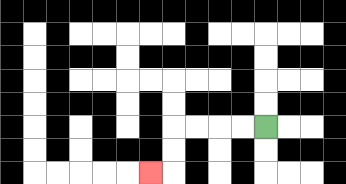{'start': '[11, 5]', 'end': '[6, 7]', 'path_directions': 'L,L,L,L,D,D,L', 'path_coordinates': '[[11, 5], [10, 5], [9, 5], [8, 5], [7, 5], [7, 6], [7, 7], [6, 7]]'}